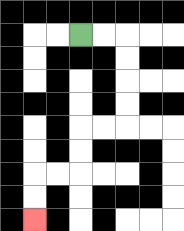{'start': '[3, 1]', 'end': '[1, 9]', 'path_directions': 'R,R,D,D,D,D,L,L,D,D,L,L,D,D', 'path_coordinates': '[[3, 1], [4, 1], [5, 1], [5, 2], [5, 3], [5, 4], [5, 5], [4, 5], [3, 5], [3, 6], [3, 7], [2, 7], [1, 7], [1, 8], [1, 9]]'}